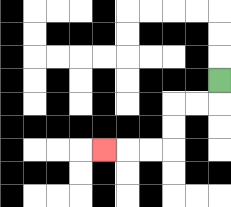{'start': '[9, 3]', 'end': '[4, 6]', 'path_directions': 'D,L,L,D,D,L,L,L', 'path_coordinates': '[[9, 3], [9, 4], [8, 4], [7, 4], [7, 5], [7, 6], [6, 6], [5, 6], [4, 6]]'}